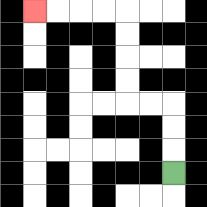{'start': '[7, 7]', 'end': '[1, 0]', 'path_directions': 'U,U,U,L,L,U,U,U,U,L,L,L,L', 'path_coordinates': '[[7, 7], [7, 6], [7, 5], [7, 4], [6, 4], [5, 4], [5, 3], [5, 2], [5, 1], [5, 0], [4, 0], [3, 0], [2, 0], [1, 0]]'}